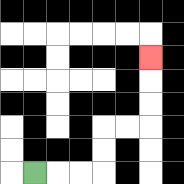{'start': '[1, 7]', 'end': '[6, 2]', 'path_directions': 'R,R,R,U,U,R,R,U,U,U', 'path_coordinates': '[[1, 7], [2, 7], [3, 7], [4, 7], [4, 6], [4, 5], [5, 5], [6, 5], [6, 4], [6, 3], [6, 2]]'}